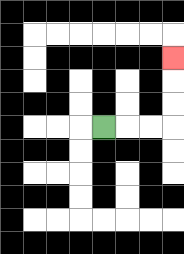{'start': '[4, 5]', 'end': '[7, 2]', 'path_directions': 'R,R,R,U,U,U', 'path_coordinates': '[[4, 5], [5, 5], [6, 5], [7, 5], [7, 4], [7, 3], [7, 2]]'}